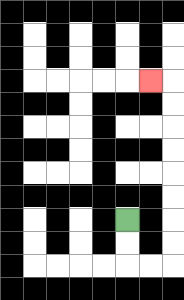{'start': '[5, 9]', 'end': '[6, 3]', 'path_directions': 'D,D,R,R,U,U,U,U,U,U,U,U,L', 'path_coordinates': '[[5, 9], [5, 10], [5, 11], [6, 11], [7, 11], [7, 10], [7, 9], [7, 8], [7, 7], [7, 6], [7, 5], [7, 4], [7, 3], [6, 3]]'}